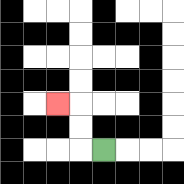{'start': '[4, 6]', 'end': '[2, 4]', 'path_directions': 'L,U,U,L', 'path_coordinates': '[[4, 6], [3, 6], [3, 5], [3, 4], [2, 4]]'}